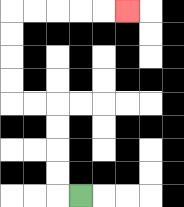{'start': '[3, 8]', 'end': '[5, 0]', 'path_directions': 'L,U,U,U,U,L,L,U,U,U,U,R,R,R,R,R', 'path_coordinates': '[[3, 8], [2, 8], [2, 7], [2, 6], [2, 5], [2, 4], [1, 4], [0, 4], [0, 3], [0, 2], [0, 1], [0, 0], [1, 0], [2, 0], [3, 0], [4, 0], [5, 0]]'}